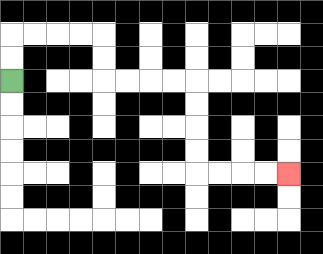{'start': '[0, 3]', 'end': '[12, 7]', 'path_directions': 'U,U,R,R,R,R,D,D,R,R,R,R,D,D,D,D,R,R,R,R', 'path_coordinates': '[[0, 3], [0, 2], [0, 1], [1, 1], [2, 1], [3, 1], [4, 1], [4, 2], [4, 3], [5, 3], [6, 3], [7, 3], [8, 3], [8, 4], [8, 5], [8, 6], [8, 7], [9, 7], [10, 7], [11, 7], [12, 7]]'}